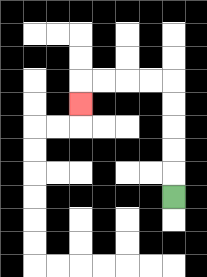{'start': '[7, 8]', 'end': '[3, 4]', 'path_directions': 'U,U,U,U,U,L,L,L,L,D', 'path_coordinates': '[[7, 8], [7, 7], [7, 6], [7, 5], [7, 4], [7, 3], [6, 3], [5, 3], [4, 3], [3, 3], [3, 4]]'}